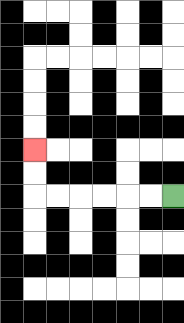{'start': '[7, 8]', 'end': '[1, 6]', 'path_directions': 'L,L,L,L,L,L,U,U', 'path_coordinates': '[[7, 8], [6, 8], [5, 8], [4, 8], [3, 8], [2, 8], [1, 8], [1, 7], [1, 6]]'}